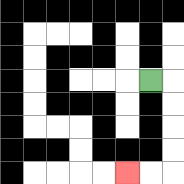{'start': '[6, 3]', 'end': '[5, 7]', 'path_directions': 'R,D,D,D,D,L,L', 'path_coordinates': '[[6, 3], [7, 3], [7, 4], [7, 5], [7, 6], [7, 7], [6, 7], [5, 7]]'}